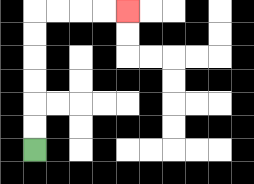{'start': '[1, 6]', 'end': '[5, 0]', 'path_directions': 'U,U,U,U,U,U,R,R,R,R', 'path_coordinates': '[[1, 6], [1, 5], [1, 4], [1, 3], [1, 2], [1, 1], [1, 0], [2, 0], [3, 0], [4, 0], [5, 0]]'}